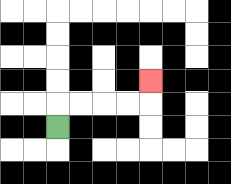{'start': '[2, 5]', 'end': '[6, 3]', 'path_directions': 'U,R,R,R,R,U', 'path_coordinates': '[[2, 5], [2, 4], [3, 4], [4, 4], [5, 4], [6, 4], [6, 3]]'}